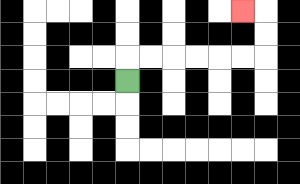{'start': '[5, 3]', 'end': '[10, 0]', 'path_directions': 'U,R,R,R,R,R,R,U,U,L', 'path_coordinates': '[[5, 3], [5, 2], [6, 2], [7, 2], [8, 2], [9, 2], [10, 2], [11, 2], [11, 1], [11, 0], [10, 0]]'}